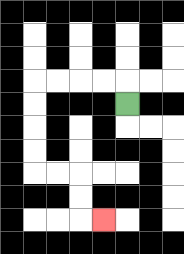{'start': '[5, 4]', 'end': '[4, 9]', 'path_directions': 'U,L,L,L,L,D,D,D,D,R,R,D,D,R', 'path_coordinates': '[[5, 4], [5, 3], [4, 3], [3, 3], [2, 3], [1, 3], [1, 4], [1, 5], [1, 6], [1, 7], [2, 7], [3, 7], [3, 8], [3, 9], [4, 9]]'}